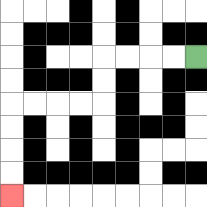{'start': '[8, 2]', 'end': '[0, 8]', 'path_directions': 'L,L,L,L,D,D,L,L,L,L,D,D,D,D', 'path_coordinates': '[[8, 2], [7, 2], [6, 2], [5, 2], [4, 2], [4, 3], [4, 4], [3, 4], [2, 4], [1, 4], [0, 4], [0, 5], [0, 6], [0, 7], [0, 8]]'}